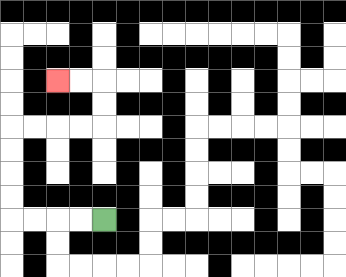{'start': '[4, 9]', 'end': '[2, 3]', 'path_directions': 'L,L,L,L,U,U,U,U,R,R,R,R,U,U,L,L', 'path_coordinates': '[[4, 9], [3, 9], [2, 9], [1, 9], [0, 9], [0, 8], [0, 7], [0, 6], [0, 5], [1, 5], [2, 5], [3, 5], [4, 5], [4, 4], [4, 3], [3, 3], [2, 3]]'}